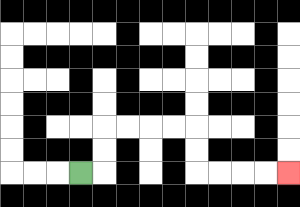{'start': '[3, 7]', 'end': '[12, 7]', 'path_directions': 'R,U,U,R,R,R,R,D,D,R,R,R,R', 'path_coordinates': '[[3, 7], [4, 7], [4, 6], [4, 5], [5, 5], [6, 5], [7, 5], [8, 5], [8, 6], [8, 7], [9, 7], [10, 7], [11, 7], [12, 7]]'}